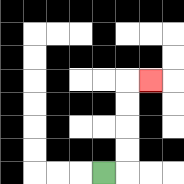{'start': '[4, 7]', 'end': '[6, 3]', 'path_directions': 'R,U,U,U,U,R', 'path_coordinates': '[[4, 7], [5, 7], [5, 6], [5, 5], [5, 4], [5, 3], [6, 3]]'}